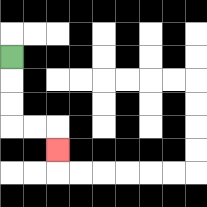{'start': '[0, 2]', 'end': '[2, 6]', 'path_directions': 'D,D,D,R,R,D', 'path_coordinates': '[[0, 2], [0, 3], [0, 4], [0, 5], [1, 5], [2, 5], [2, 6]]'}